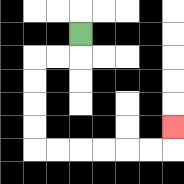{'start': '[3, 1]', 'end': '[7, 5]', 'path_directions': 'D,L,L,D,D,D,D,R,R,R,R,R,R,U', 'path_coordinates': '[[3, 1], [3, 2], [2, 2], [1, 2], [1, 3], [1, 4], [1, 5], [1, 6], [2, 6], [3, 6], [4, 6], [5, 6], [6, 6], [7, 6], [7, 5]]'}